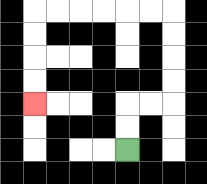{'start': '[5, 6]', 'end': '[1, 4]', 'path_directions': 'U,U,R,R,U,U,U,U,L,L,L,L,L,L,D,D,D,D', 'path_coordinates': '[[5, 6], [5, 5], [5, 4], [6, 4], [7, 4], [7, 3], [7, 2], [7, 1], [7, 0], [6, 0], [5, 0], [4, 0], [3, 0], [2, 0], [1, 0], [1, 1], [1, 2], [1, 3], [1, 4]]'}